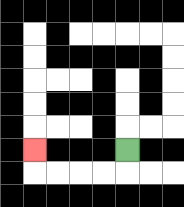{'start': '[5, 6]', 'end': '[1, 6]', 'path_directions': 'D,L,L,L,L,U', 'path_coordinates': '[[5, 6], [5, 7], [4, 7], [3, 7], [2, 7], [1, 7], [1, 6]]'}